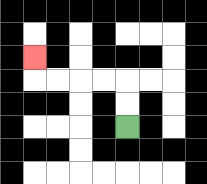{'start': '[5, 5]', 'end': '[1, 2]', 'path_directions': 'U,U,L,L,L,L,U', 'path_coordinates': '[[5, 5], [5, 4], [5, 3], [4, 3], [3, 3], [2, 3], [1, 3], [1, 2]]'}